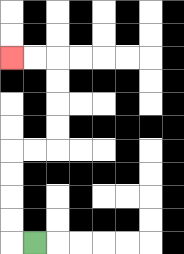{'start': '[1, 10]', 'end': '[0, 2]', 'path_directions': 'L,U,U,U,U,R,R,U,U,U,U,L,L', 'path_coordinates': '[[1, 10], [0, 10], [0, 9], [0, 8], [0, 7], [0, 6], [1, 6], [2, 6], [2, 5], [2, 4], [2, 3], [2, 2], [1, 2], [0, 2]]'}